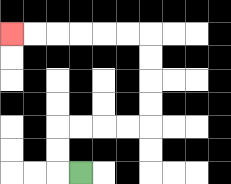{'start': '[3, 7]', 'end': '[0, 1]', 'path_directions': 'L,U,U,R,R,R,R,U,U,U,U,L,L,L,L,L,L', 'path_coordinates': '[[3, 7], [2, 7], [2, 6], [2, 5], [3, 5], [4, 5], [5, 5], [6, 5], [6, 4], [6, 3], [6, 2], [6, 1], [5, 1], [4, 1], [3, 1], [2, 1], [1, 1], [0, 1]]'}